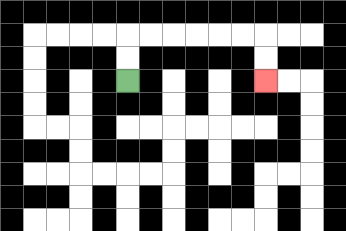{'start': '[5, 3]', 'end': '[11, 3]', 'path_directions': 'U,U,R,R,R,R,R,R,D,D', 'path_coordinates': '[[5, 3], [5, 2], [5, 1], [6, 1], [7, 1], [8, 1], [9, 1], [10, 1], [11, 1], [11, 2], [11, 3]]'}